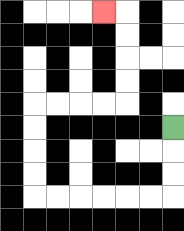{'start': '[7, 5]', 'end': '[4, 0]', 'path_directions': 'D,D,D,L,L,L,L,L,L,U,U,U,U,R,R,R,R,U,U,U,U,L', 'path_coordinates': '[[7, 5], [7, 6], [7, 7], [7, 8], [6, 8], [5, 8], [4, 8], [3, 8], [2, 8], [1, 8], [1, 7], [1, 6], [1, 5], [1, 4], [2, 4], [3, 4], [4, 4], [5, 4], [5, 3], [5, 2], [5, 1], [5, 0], [4, 0]]'}